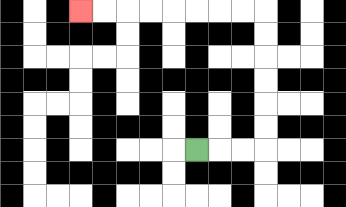{'start': '[8, 6]', 'end': '[3, 0]', 'path_directions': 'R,R,R,U,U,U,U,U,U,L,L,L,L,L,L,L,L', 'path_coordinates': '[[8, 6], [9, 6], [10, 6], [11, 6], [11, 5], [11, 4], [11, 3], [11, 2], [11, 1], [11, 0], [10, 0], [9, 0], [8, 0], [7, 0], [6, 0], [5, 0], [4, 0], [3, 0]]'}